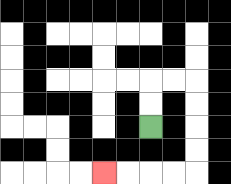{'start': '[6, 5]', 'end': '[4, 7]', 'path_directions': 'U,U,R,R,D,D,D,D,L,L,L,L', 'path_coordinates': '[[6, 5], [6, 4], [6, 3], [7, 3], [8, 3], [8, 4], [8, 5], [8, 6], [8, 7], [7, 7], [6, 7], [5, 7], [4, 7]]'}